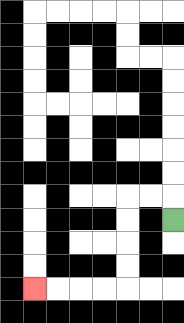{'start': '[7, 9]', 'end': '[1, 12]', 'path_directions': 'U,L,L,D,D,D,D,L,L,L,L', 'path_coordinates': '[[7, 9], [7, 8], [6, 8], [5, 8], [5, 9], [5, 10], [5, 11], [5, 12], [4, 12], [3, 12], [2, 12], [1, 12]]'}